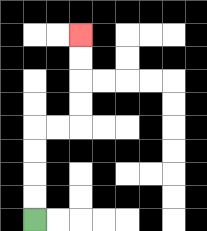{'start': '[1, 9]', 'end': '[3, 1]', 'path_directions': 'U,U,U,U,R,R,U,U,U,U', 'path_coordinates': '[[1, 9], [1, 8], [1, 7], [1, 6], [1, 5], [2, 5], [3, 5], [3, 4], [3, 3], [3, 2], [3, 1]]'}